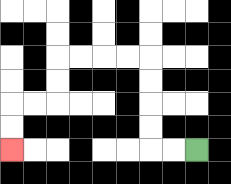{'start': '[8, 6]', 'end': '[0, 6]', 'path_directions': 'L,L,U,U,U,U,L,L,L,L,D,D,L,L,D,D', 'path_coordinates': '[[8, 6], [7, 6], [6, 6], [6, 5], [6, 4], [6, 3], [6, 2], [5, 2], [4, 2], [3, 2], [2, 2], [2, 3], [2, 4], [1, 4], [0, 4], [0, 5], [0, 6]]'}